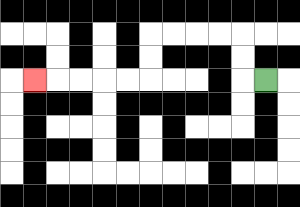{'start': '[11, 3]', 'end': '[1, 3]', 'path_directions': 'L,U,U,L,L,L,L,D,D,L,L,L,L,L', 'path_coordinates': '[[11, 3], [10, 3], [10, 2], [10, 1], [9, 1], [8, 1], [7, 1], [6, 1], [6, 2], [6, 3], [5, 3], [4, 3], [3, 3], [2, 3], [1, 3]]'}